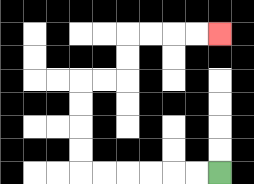{'start': '[9, 7]', 'end': '[9, 1]', 'path_directions': 'L,L,L,L,L,L,U,U,U,U,R,R,U,U,R,R,R,R', 'path_coordinates': '[[9, 7], [8, 7], [7, 7], [6, 7], [5, 7], [4, 7], [3, 7], [3, 6], [3, 5], [3, 4], [3, 3], [4, 3], [5, 3], [5, 2], [5, 1], [6, 1], [7, 1], [8, 1], [9, 1]]'}